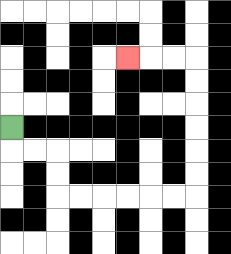{'start': '[0, 5]', 'end': '[5, 2]', 'path_directions': 'D,R,R,D,D,R,R,R,R,R,R,U,U,U,U,U,U,L,L,L', 'path_coordinates': '[[0, 5], [0, 6], [1, 6], [2, 6], [2, 7], [2, 8], [3, 8], [4, 8], [5, 8], [6, 8], [7, 8], [8, 8], [8, 7], [8, 6], [8, 5], [8, 4], [8, 3], [8, 2], [7, 2], [6, 2], [5, 2]]'}